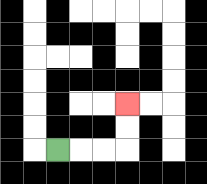{'start': '[2, 6]', 'end': '[5, 4]', 'path_directions': 'R,R,R,U,U', 'path_coordinates': '[[2, 6], [3, 6], [4, 6], [5, 6], [5, 5], [5, 4]]'}